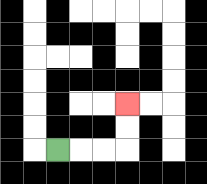{'start': '[2, 6]', 'end': '[5, 4]', 'path_directions': 'R,R,R,U,U', 'path_coordinates': '[[2, 6], [3, 6], [4, 6], [5, 6], [5, 5], [5, 4]]'}